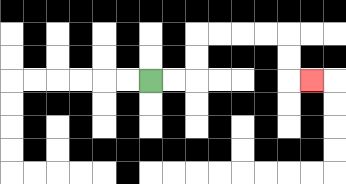{'start': '[6, 3]', 'end': '[13, 3]', 'path_directions': 'R,R,U,U,R,R,R,R,D,D,R', 'path_coordinates': '[[6, 3], [7, 3], [8, 3], [8, 2], [8, 1], [9, 1], [10, 1], [11, 1], [12, 1], [12, 2], [12, 3], [13, 3]]'}